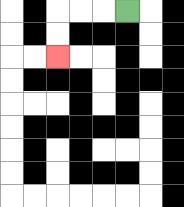{'start': '[5, 0]', 'end': '[2, 2]', 'path_directions': 'L,L,L,D,D', 'path_coordinates': '[[5, 0], [4, 0], [3, 0], [2, 0], [2, 1], [2, 2]]'}